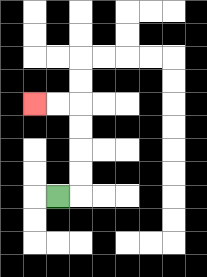{'start': '[2, 8]', 'end': '[1, 4]', 'path_directions': 'R,U,U,U,U,L,L', 'path_coordinates': '[[2, 8], [3, 8], [3, 7], [3, 6], [3, 5], [3, 4], [2, 4], [1, 4]]'}